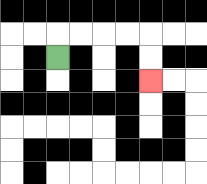{'start': '[2, 2]', 'end': '[6, 3]', 'path_directions': 'U,R,R,R,R,D,D', 'path_coordinates': '[[2, 2], [2, 1], [3, 1], [4, 1], [5, 1], [6, 1], [6, 2], [6, 3]]'}